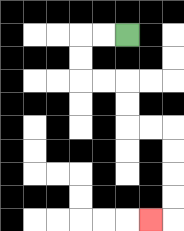{'start': '[5, 1]', 'end': '[6, 9]', 'path_directions': 'L,L,D,D,R,R,D,D,R,R,D,D,D,D,L', 'path_coordinates': '[[5, 1], [4, 1], [3, 1], [3, 2], [3, 3], [4, 3], [5, 3], [5, 4], [5, 5], [6, 5], [7, 5], [7, 6], [7, 7], [7, 8], [7, 9], [6, 9]]'}